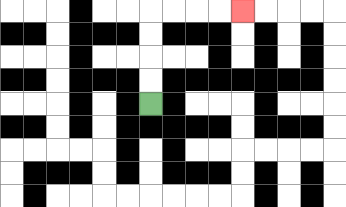{'start': '[6, 4]', 'end': '[10, 0]', 'path_directions': 'U,U,U,U,R,R,R,R', 'path_coordinates': '[[6, 4], [6, 3], [6, 2], [6, 1], [6, 0], [7, 0], [8, 0], [9, 0], [10, 0]]'}